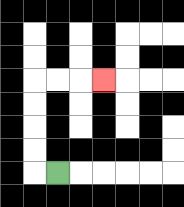{'start': '[2, 7]', 'end': '[4, 3]', 'path_directions': 'L,U,U,U,U,R,R,R', 'path_coordinates': '[[2, 7], [1, 7], [1, 6], [1, 5], [1, 4], [1, 3], [2, 3], [3, 3], [4, 3]]'}